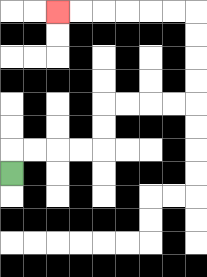{'start': '[0, 7]', 'end': '[2, 0]', 'path_directions': 'U,R,R,R,R,U,U,R,R,R,R,U,U,U,U,L,L,L,L,L,L', 'path_coordinates': '[[0, 7], [0, 6], [1, 6], [2, 6], [3, 6], [4, 6], [4, 5], [4, 4], [5, 4], [6, 4], [7, 4], [8, 4], [8, 3], [8, 2], [8, 1], [8, 0], [7, 0], [6, 0], [5, 0], [4, 0], [3, 0], [2, 0]]'}